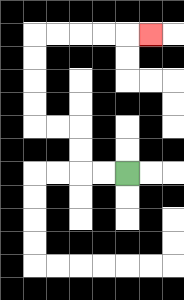{'start': '[5, 7]', 'end': '[6, 1]', 'path_directions': 'L,L,U,U,L,L,U,U,U,U,R,R,R,R,R', 'path_coordinates': '[[5, 7], [4, 7], [3, 7], [3, 6], [3, 5], [2, 5], [1, 5], [1, 4], [1, 3], [1, 2], [1, 1], [2, 1], [3, 1], [4, 1], [5, 1], [6, 1]]'}